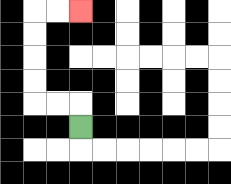{'start': '[3, 5]', 'end': '[3, 0]', 'path_directions': 'U,L,L,U,U,U,U,R,R', 'path_coordinates': '[[3, 5], [3, 4], [2, 4], [1, 4], [1, 3], [1, 2], [1, 1], [1, 0], [2, 0], [3, 0]]'}